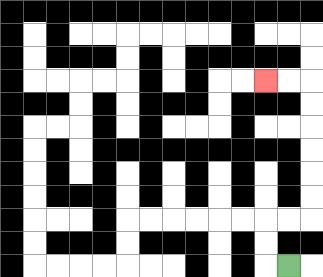{'start': '[12, 11]', 'end': '[11, 3]', 'path_directions': 'L,U,U,R,R,U,U,U,U,U,U,L,L', 'path_coordinates': '[[12, 11], [11, 11], [11, 10], [11, 9], [12, 9], [13, 9], [13, 8], [13, 7], [13, 6], [13, 5], [13, 4], [13, 3], [12, 3], [11, 3]]'}